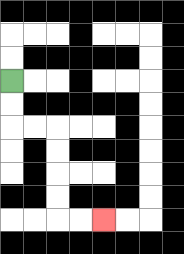{'start': '[0, 3]', 'end': '[4, 9]', 'path_directions': 'D,D,R,R,D,D,D,D,R,R', 'path_coordinates': '[[0, 3], [0, 4], [0, 5], [1, 5], [2, 5], [2, 6], [2, 7], [2, 8], [2, 9], [3, 9], [4, 9]]'}